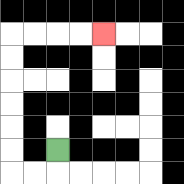{'start': '[2, 6]', 'end': '[4, 1]', 'path_directions': 'D,L,L,U,U,U,U,U,U,R,R,R,R', 'path_coordinates': '[[2, 6], [2, 7], [1, 7], [0, 7], [0, 6], [0, 5], [0, 4], [0, 3], [0, 2], [0, 1], [1, 1], [2, 1], [3, 1], [4, 1]]'}